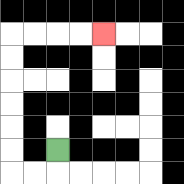{'start': '[2, 6]', 'end': '[4, 1]', 'path_directions': 'D,L,L,U,U,U,U,U,U,R,R,R,R', 'path_coordinates': '[[2, 6], [2, 7], [1, 7], [0, 7], [0, 6], [0, 5], [0, 4], [0, 3], [0, 2], [0, 1], [1, 1], [2, 1], [3, 1], [4, 1]]'}